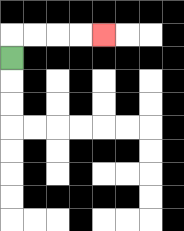{'start': '[0, 2]', 'end': '[4, 1]', 'path_directions': 'U,R,R,R,R', 'path_coordinates': '[[0, 2], [0, 1], [1, 1], [2, 1], [3, 1], [4, 1]]'}